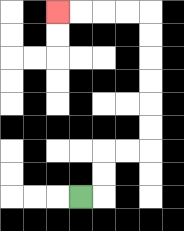{'start': '[3, 8]', 'end': '[2, 0]', 'path_directions': 'R,U,U,R,R,U,U,U,U,U,U,L,L,L,L', 'path_coordinates': '[[3, 8], [4, 8], [4, 7], [4, 6], [5, 6], [6, 6], [6, 5], [6, 4], [6, 3], [6, 2], [6, 1], [6, 0], [5, 0], [4, 0], [3, 0], [2, 0]]'}